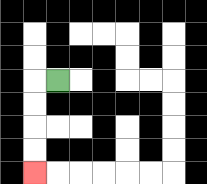{'start': '[2, 3]', 'end': '[1, 7]', 'path_directions': 'L,D,D,D,D', 'path_coordinates': '[[2, 3], [1, 3], [1, 4], [1, 5], [1, 6], [1, 7]]'}